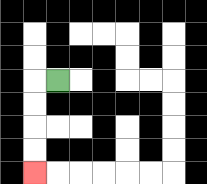{'start': '[2, 3]', 'end': '[1, 7]', 'path_directions': 'L,D,D,D,D', 'path_coordinates': '[[2, 3], [1, 3], [1, 4], [1, 5], [1, 6], [1, 7]]'}